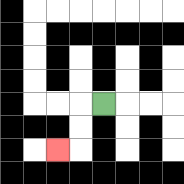{'start': '[4, 4]', 'end': '[2, 6]', 'path_directions': 'L,D,D,L', 'path_coordinates': '[[4, 4], [3, 4], [3, 5], [3, 6], [2, 6]]'}